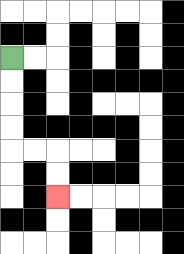{'start': '[0, 2]', 'end': '[2, 8]', 'path_directions': 'D,D,D,D,R,R,D,D', 'path_coordinates': '[[0, 2], [0, 3], [0, 4], [0, 5], [0, 6], [1, 6], [2, 6], [2, 7], [2, 8]]'}